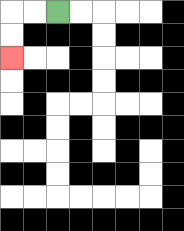{'start': '[2, 0]', 'end': '[0, 2]', 'path_directions': 'L,L,D,D', 'path_coordinates': '[[2, 0], [1, 0], [0, 0], [0, 1], [0, 2]]'}